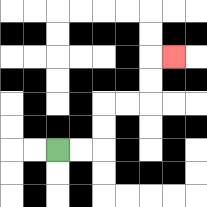{'start': '[2, 6]', 'end': '[7, 2]', 'path_directions': 'R,R,U,U,R,R,U,U,R', 'path_coordinates': '[[2, 6], [3, 6], [4, 6], [4, 5], [4, 4], [5, 4], [6, 4], [6, 3], [6, 2], [7, 2]]'}